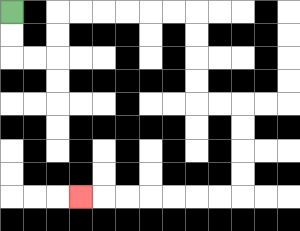{'start': '[0, 0]', 'end': '[3, 8]', 'path_directions': 'D,D,R,R,U,U,R,R,R,R,R,R,D,D,D,D,R,R,D,D,D,D,L,L,L,L,L,L,L', 'path_coordinates': '[[0, 0], [0, 1], [0, 2], [1, 2], [2, 2], [2, 1], [2, 0], [3, 0], [4, 0], [5, 0], [6, 0], [7, 0], [8, 0], [8, 1], [8, 2], [8, 3], [8, 4], [9, 4], [10, 4], [10, 5], [10, 6], [10, 7], [10, 8], [9, 8], [8, 8], [7, 8], [6, 8], [5, 8], [4, 8], [3, 8]]'}